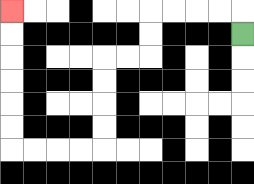{'start': '[10, 1]', 'end': '[0, 0]', 'path_directions': 'U,L,L,L,L,D,D,L,L,D,D,D,D,L,L,L,L,U,U,U,U,U,U', 'path_coordinates': '[[10, 1], [10, 0], [9, 0], [8, 0], [7, 0], [6, 0], [6, 1], [6, 2], [5, 2], [4, 2], [4, 3], [4, 4], [4, 5], [4, 6], [3, 6], [2, 6], [1, 6], [0, 6], [0, 5], [0, 4], [0, 3], [0, 2], [0, 1], [0, 0]]'}